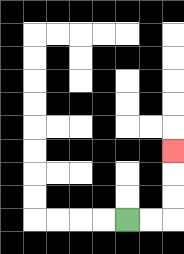{'start': '[5, 9]', 'end': '[7, 6]', 'path_directions': 'R,R,U,U,U', 'path_coordinates': '[[5, 9], [6, 9], [7, 9], [7, 8], [7, 7], [7, 6]]'}